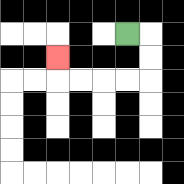{'start': '[5, 1]', 'end': '[2, 2]', 'path_directions': 'R,D,D,L,L,L,L,U', 'path_coordinates': '[[5, 1], [6, 1], [6, 2], [6, 3], [5, 3], [4, 3], [3, 3], [2, 3], [2, 2]]'}